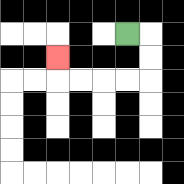{'start': '[5, 1]', 'end': '[2, 2]', 'path_directions': 'R,D,D,L,L,L,L,U', 'path_coordinates': '[[5, 1], [6, 1], [6, 2], [6, 3], [5, 3], [4, 3], [3, 3], [2, 3], [2, 2]]'}